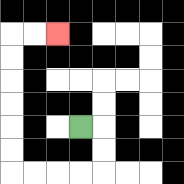{'start': '[3, 5]', 'end': '[2, 1]', 'path_directions': 'R,D,D,L,L,L,L,U,U,U,U,U,U,R,R', 'path_coordinates': '[[3, 5], [4, 5], [4, 6], [4, 7], [3, 7], [2, 7], [1, 7], [0, 7], [0, 6], [0, 5], [0, 4], [0, 3], [0, 2], [0, 1], [1, 1], [2, 1]]'}